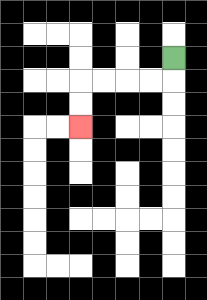{'start': '[7, 2]', 'end': '[3, 5]', 'path_directions': 'D,L,L,L,L,D,D', 'path_coordinates': '[[7, 2], [7, 3], [6, 3], [5, 3], [4, 3], [3, 3], [3, 4], [3, 5]]'}